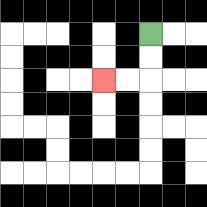{'start': '[6, 1]', 'end': '[4, 3]', 'path_directions': 'D,D,L,L', 'path_coordinates': '[[6, 1], [6, 2], [6, 3], [5, 3], [4, 3]]'}